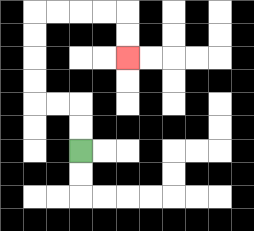{'start': '[3, 6]', 'end': '[5, 2]', 'path_directions': 'U,U,L,L,U,U,U,U,R,R,R,R,D,D', 'path_coordinates': '[[3, 6], [3, 5], [3, 4], [2, 4], [1, 4], [1, 3], [1, 2], [1, 1], [1, 0], [2, 0], [3, 0], [4, 0], [5, 0], [5, 1], [5, 2]]'}